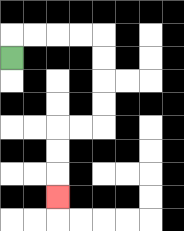{'start': '[0, 2]', 'end': '[2, 8]', 'path_directions': 'U,R,R,R,R,D,D,D,D,L,L,D,D,D', 'path_coordinates': '[[0, 2], [0, 1], [1, 1], [2, 1], [3, 1], [4, 1], [4, 2], [4, 3], [4, 4], [4, 5], [3, 5], [2, 5], [2, 6], [2, 7], [2, 8]]'}